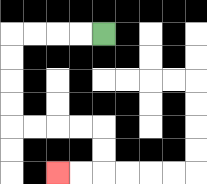{'start': '[4, 1]', 'end': '[2, 7]', 'path_directions': 'L,L,L,L,D,D,D,D,R,R,R,R,D,D,L,L', 'path_coordinates': '[[4, 1], [3, 1], [2, 1], [1, 1], [0, 1], [0, 2], [0, 3], [0, 4], [0, 5], [1, 5], [2, 5], [3, 5], [4, 5], [4, 6], [4, 7], [3, 7], [2, 7]]'}